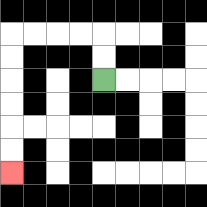{'start': '[4, 3]', 'end': '[0, 7]', 'path_directions': 'U,U,L,L,L,L,D,D,D,D,D,D', 'path_coordinates': '[[4, 3], [4, 2], [4, 1], [3, 1], [2, 1], [1, 1], [0, 1], [0, 2], [0, 3], [0, 4], [0, 5], [0, 6], [0, 7]]'}